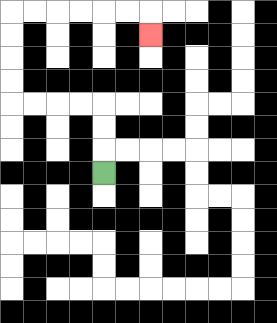{'start': '[4, 7]', 'end': '[6, 1]', 'path_directions': 'U,U,U,L,L,L,L,U,U,U,U,R,R,R,R,R,R,D', 'path_coordinates': '[[4, 7], [4, 6], [4, 5], [4, 4], [3, 4], [2, 4], [1, 4], [0, 4], [0, 3], [0, 2], [0, 1], [0, 0], [1, 0], [2, 0], [3, 0], [4, 0], [5, 0], [6, 0], [6, 1]]'}